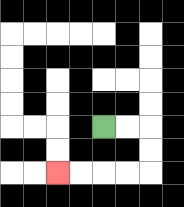{'start': '[4, 5]', 'end': '[2, 7]', 'path_directions': 'R,R,D,D,L,L,L,L', 'path_coordinates': '[[4, 5], [5, 5], [6, 5], [6, 6], [6, 7], [5, 7], [4, 7], [3, 7], [2, 7]]'}